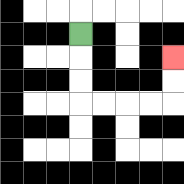{'start': '[3, 1]', 'end': '[7, 2]', 'path_directions': 'D,D,D,R,R,R,R,U,U', 'path_coordinates': '[[3, 1], [3, 2], [3, 3], [3, 4], [4, 4], [5, 4], [6, 4], [7, 4], [7, 3], [7, 2]]'}